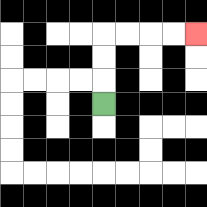{'start': '[4, 4]', 'end': '[8, 1]', 'path_directions': 'U,U,U,R,R,R,R', 'path_coordinates': '[[4, 4], [4, 3], [4, 2], [4, 1], [5, 1], [6, 1], [7, 1], [8, 1]]'}